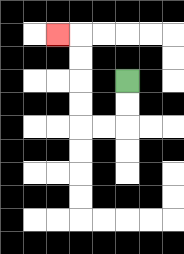{'start': '[5, 3]', 'end': '[2, 1]', 'path_directions': 'D,D,L,L,U,U,U,U,L', 'path_coordinates': '[[5, 3], [5, 4], [5, 5], [4, 5], [3, 5], [3, 4], [3, 3], [3, 2], [3, 1], [2, 1]]'}